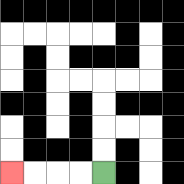{'start': '[4, 7]', 'end': '[0, 7]', 'path_directions': 'L,L,L,L', 'path_coordinates': '[[4, 7], [3, 7], [2, 7], [1, 7], [0, 7]]'}